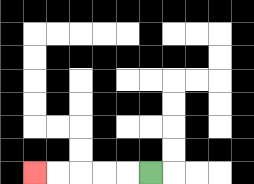{'start': '[6, 7]', 'end': '[1, 7]', 'path_directions': 'L,L,L,L,L', 'path_coordinates': '[[6, 7], [5, 7], [4, 7], [3, 7], [2, 7], [1, 7]]'}